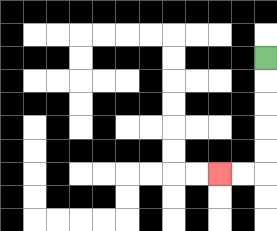{'start': '[11, 2]', 'end': '[9, 7]', 'path_directions': 'D,D,D,D,D,L,L', 'path_coordinates': '[[11, 2], [11, 3], [11, 4], [11, 5], [11, 6], [11, 7], [10, 7], [9, 7]]'}